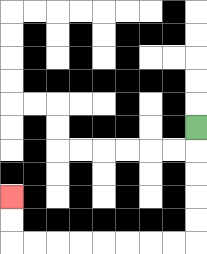{'start': '[8, 5]', 'end': '[0, 8]', 'path_directions': 'D,D,D,D,D,L,L,L,L,L,L,L,L,U,U', 'path_coordinates': '[[8, 5], [8, 6], [8, 7], [8, 8], [8, 9], [8, 10], [7, 10], [6, 10], [5, 10], [4, 10], [3, 10], [2, 10], [1, 10], [0, 10], [0, 9], [0, 8]]'}